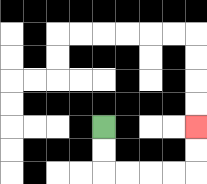{'start': '[4, 5]', 'end': '[8, 5]', 'path_directions': 'D,D,R,R,R,R,U,U', 'path_coordinates': '[[4, 5], [4, 6], [4, 7], [5, 7], [6, 7], [7, 7], [8, 7], [8, 6], [8, 5]]'}